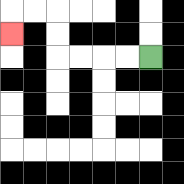{'start': '[6, 2]', 'end': '[0, 1]', 'path_directions': 'L,L,L,L,U,U,L,L,D', 'path_coordinates': '[[6, 2], [5, 2], [4, 2], [3, 2], [2, 2], [2, 1], [2, 0], [1, 0], [0, 0], [0, 1]]'}